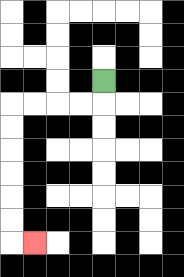{'start': '[4, 3]', 'end': '[1, 10]', 'path_directions': 'D,L,L,L,L,D,D,D,D,D,D,R', 'path_coordinates': '[[4, 3], [4, 4], [3, 4], [2, 4], [1, 4], [0, 4], [0, 5], [0, 6], [0, 7], [0, 8], [0, 9], [0, 10], [1, 10]]'}